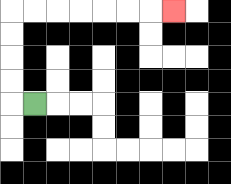{'start': '[1, 4]', 'end': '[7, 0]', 'path_directions': 'L,U,U,U,U,R,R,R,R,R,R,R', 'path_coordinates': '[[1, 4], [0, 4], [0, 3], [0, 2], [0, 1], [0, 0], [1, 0], [2, 0], [3, 0], [4, 0], [5, 0], [6, 0], [7, 0]]'}